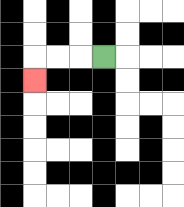{'start': '[4, 2]', 'end': '[1, 3]', 'path_directions': 'L,L,L,D', 'path_coordinates': '[[4, 2], [3, 2], [2, 2], [1, 2], [1, 3]]'}